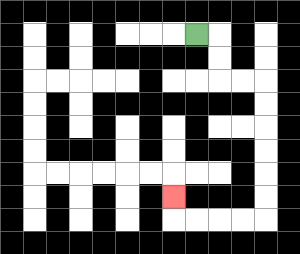{'start': '[8, 1]', 'end': '[7, 8]', 'path_directions': 'R,D,D,R,R,D,D,D,D,D,D,L,L,L,L,U', 'path_coordinates': '[[8, 1], [9, 1], [9, 2], [9, 3], [10, 3], [11, 3], [11, 4], [11, 5], [11, 6], [11, 7], [11, 8], [11, 9], [10, 9], [9, 9], [8, 9], [7, 9], [7, 8]]'}